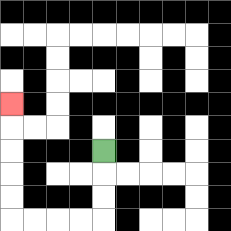{'start': '[4, 6]', 'end': '[0, 4]', 'path_directions': 'D,D,D,L,L,L,L,U,U,U,U,U', 'path_coordinates': '[[4, 6], [4, 7], [4, 8], [4, 9], [3, 9], [2, 9], [1, 9], [0, 9], [0, 8], [0, 7], [0, 6], [0, 5], [0, 4]]'}